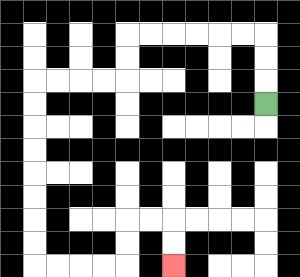{'start': '[11, 4]', 'end': '[7, 11]', 'path_directions': 'U,U,U,L,L,L,L,L,L,D,D,L,L,L,L,D,D,D,D,D,D,D,D,R,R,R,R,U,U,R,R,D,D', 'path_coordinates': '[[11, 4], [11, 3], [11, 2], [11, 1], [10, 1], [9, 1], [8, 1], [7, 1], [6, 1], [5, 1], [5, 2], [5, 3], [4, 3], [3, 3], [2, 3], [1, 3], [1, 4], [1, 5], [1, 6], [1, 7], [1, 8], [1, 9], [1, 10], [1, 11], [2, 11], [3, 11], [4, 11], [5, 11], [5, 10], [5, 9], [6, 9], [7, 9], [7, 10], [7, 11]]'}